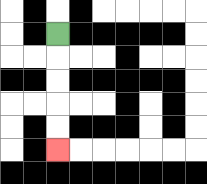{'start': '[2, 1]', 'end': '[2, 6]', 'path_directions': 'D,D,D,D,D', 'path_coordinates': '[[2, 1], [2, 2], [2, 3], [2, 4], [2, 5], [2, 6]]'}